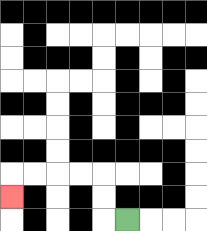{'start': '[5, 9]', 'end': '[0, 8]', 'path_directions': 'L,U,U,L,L,L,L,D', 'path_coordinates': '[[5, 9], [4, 9], [4, 8], [4, 7], [3, 7], [2, 7], [1, 7], [0, 7], [0, 8]]'}